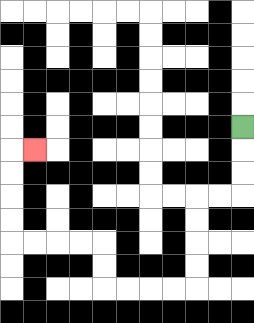{'start': '[10, 5]', 'end': '[1, 6]', 'path_directions': 'D,D,D,L,L,D,D,D,D,L,L,L,L,U,U,L,L,L,L,U,U,U,U,R', 'path_coordinates': '[[10, 5], [10, 6], [10, 7], [10, 8], [9, 8], [8, 8], [8, 9], [8, 10], [8, 11], [8, 12], [7, 12], [6, 12], [5, 12], [4, 12], [4, 11], [4, 10], [3, 10], [2, 10], [1, 10], [0, 10], [0, 9], [0, 8], [0, 7], [0, 6], [1, 6]]'}